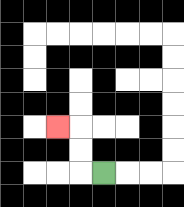{'start': '[4, 7]', 'end': '[2, 5]', 'path_directions': 'L,U,U,L', 'path_coordinates': '[[4, 7], [3, 7], [3, 6], [3, 5], [2, 5]]'}